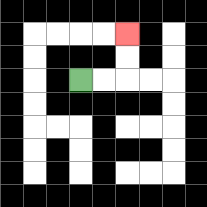{'start': '[3, 3]', 'end': '[5, 1]', 'path_directions': 'R,R,U,U', 'path_coordinates': '[[3, 3], [4, 3], [5, 3], [5, 2], [5, 1]]'}